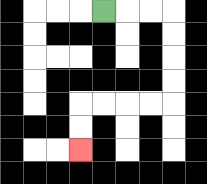{'start': '[4, 0]', 'end': '[3, 6]', 'path_directions': 'R,R,R,D,D,D,D,L,L,L,L,D,D', 'path_coordinates': '[[4, 0], [5, 0], [6, 0], [7, 0], [7, 1], [7, 2], [7, 3], [7, 4], [6, 4], [5, 4], [4, 4], [3, 4], [3, 5], [3, 6]]'}